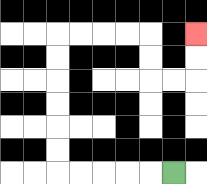{'start': '[7, 7]', 'end': '[8, 1]', 'path_directions': 'L,L,L,L,L,U,U,U,U,U,U,R,R,R,R,D,D,R,R,U,U', 'path_coordinates': '[[7, 7], [6, 7], [5, 7], [4, 7], [3, 7], [2, 7], [2, 6], [2, 5], [2, 4], [2, 3], [2, 2], [2, 1], [3, 1], [4, 1], [5, 1], [6, 1], [6, 2], [6, 3], [7, 3], [8, 3], [8, 2], [8, 1]]'}